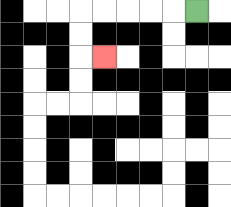{'start': '[8, 0]', 'end': '[4, 2]', 'path_directions': 'L,L,L,L,L,D,D,R', 'path_coordinates': '[[8, 0], [7, 0], [6, 0], [5, 0], [4, 0], [3, 0], [3, 1], [3, 2], [4, 2]]'}